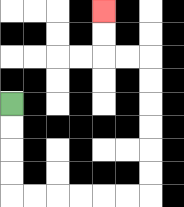{'start': '[0, 4]', 'end': '[4, 0]', 'path_directions': 'D,D,D,D,R,R,R,R,R,R,U,U,U,U,U,U,L,L,U,U', 'path_coordinates': '[[0, 4], [0, 5], [0, 6], [0, 7], [0, 8], [1, 8], [2, 8], [3, 8], [4, 8], [5, 8], [6, 8], [6, 7], [6, 6], [6, 5], [6, 4], [6, 3], [6, 2], [5, 2], [4, 2], [4, 1], [4, 0]]'}